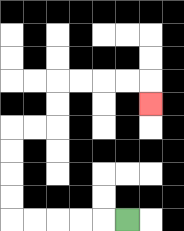{'start': '[5, 9]', 'end': '[6, 4]', 'path_directions': 'L,L,L,L,L,U,U,U,U,R,R,U,U,R,R,R,R,D', 'path_coordinates': '[[5, 9], [4, 9], [3, 9], [2, 9], [1, 9], [0, 9], [0, 8], [0, 7], [0, 6], [0, 5], [1, 5], [2, 5], [2, 4], [2, 3], [3, 3], [4, 3], [5, 3], [6, 3], [6, 4]]'}